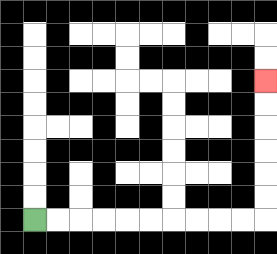{'start': '[1, 9]', 'end': '[11, 3]', 'path_directions': 'R,R,R,R,R,R,R,R,R,R,U,U,U,U,U,U', 'path_coordinates': '[[1, 9], [2, 9], [3, 9], [4, 9], [5, 9], [6, 9], [7, 9], [8, 9], [9, 9], [10, 9], [11, 9], [11, 8], [11, 7], [11, 6], [11, 5], [11, 4], [11, 3]]'}